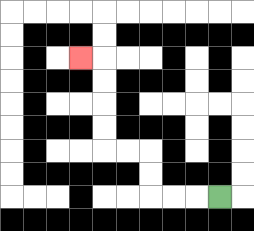{'start': '[9, 8]', 'end': '[3, 2]', 'path_directions': 'L,L,L,U,U,L,L,U,U,U,U,L', 'path_coordinates': '[[9, 8], [8, 8], [7, 8], [6, 8], [6, 7], [6, 6], [5, 6], [4, 6], [4, 5], [4, 4], [4, 3], [4, 2], [3, 2]]'}